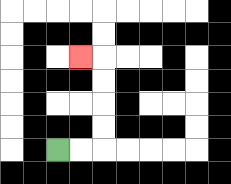{'start': '[2, 6]', 'end': '[3, 2]', 'path_directions': 'R,R,U,U,U,U,L', 'path_coordinates': '[[2, 6], [3, 6], [4, 6], [4, 5], [4, 4], [4, 3], [4, 2], [3, 2]]'}